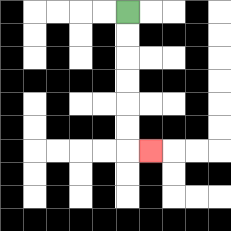{'start': '[5, 0]', 'end': '[6, 6]', 'path_directions': 'D,D,D,D,D,D,R', 'path_coordinates': '[[5, 0], [5, 1], [5, 2], [5, 3], [5, 4], [5, 5], [5, 6], [6, 6]]'}